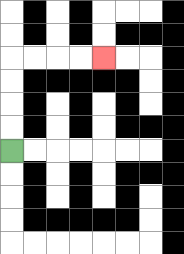{'start': '[0, 6]', 'end': '[4, 2]', 'path_directions': 'U,U,U,U,R,R,R,R', 'path_coordinates': '[[0, 6], [0, 5], [0, 4], [0, 3], [0, 2], [1, 2], [2, 2], [3, 2], [4, 2]]'}